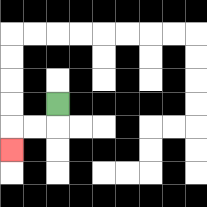{'start': '[2, 4]', 'end': '[0, 6]', 'path_directions': 'D,L,L,D', 'path_coordinates': '[[2, 4], [2, 5], [1, 5], [0, 5], [0, 6]]'}